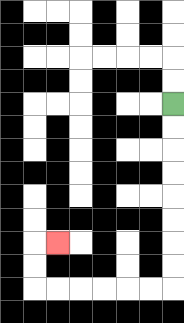{'start': '[7, 4]', 'end': '[2, 10]', 'path_directions': 'D,D,D,D,D,D,D,D,L,L,L,L,L,L,U,U,R', 'path_coordinates': '[[7, 4], [7, 5], [7, 6], [7, 7], [7, 8], [7, 9], [7, 10], [7, 11], [7, 12], [6, 12], [5, 12], [4, 12], [3, 12], [2, 12], [1, 12], [1, 11], [1, 10], [2, 10]]'}